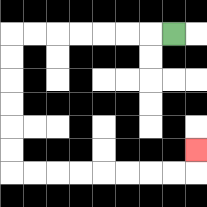{'start': '[7, 1]', 'end': '[8, 6]', 'path_directions': 'L,L,L,L,L,L,L,D,D,D,D,D,D,R,R,R,R,R,R,R,R,U', 'path_coordinates': '[[7, 1], [6, 1], [5, 1], [4, 1], [3, 1], [2, 1], [1, 1], [0, 1], [0, 2], [0, 3], [0, 4], [0, 5], [0, 6], [0, 7], [1, 7], [2, 7], [3, 7], [4, 7], [5, 7], [6, 7], [7, 7], [8, 7], [8, 6]]'}